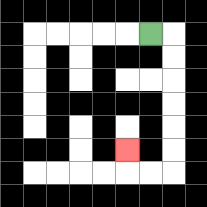{'start': '[6, 1]', 'end': '[5, 6]', 'path_directions': 'R,D,D,D,D,D,D,L,L,U', 'path_coordinates': '[[6, 1], [7, 1], [7, 2], [7, 3], [7, 4], [7, 5], [7, 6], [7, 7], [6, 7], [5, 7], [5, 6]]'}